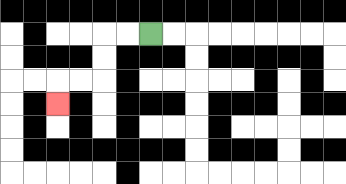{'start': '[6, 1]', 'end': '[2, 4]', 'path_directions': 'L,L,D,D,L,L,D', 'path_coordinates': '[[6, 1], [5, 1], [4, 1], [4, 2], [4, 3], [3, 3], [2, 3], [2, 4]]'}